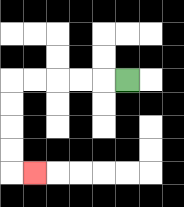{'start': '[5, 3]', 'end': '[1, 7]', 'path_directions': 'L,L,L,L,L,D,D,D,D,R', 'path_coordinates': '[[5, 3], [4, 3], [3, 3], [2, 3], [1, 3], [0, 3], [0, 4], [0, 5], [0, 6], [0, 7], [1, 7]]'}